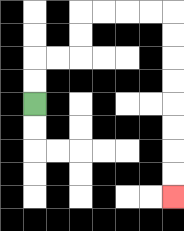{'start': '[1, 4]', 'end': '[7, 8]', 'path_directions': 'U,U,R,R,U,U,R,R,R,R,D,D,D,D,D,D,D,D', 'path_coordinates': '[[1, 4], [1, 3], [1, 2], [2, 2], [3, 2], [3, 1], [3, 0], [4, 0], [5, 0], [6, 0], [7, 0], [7, 1], [7, 2], [7, 3], [7, 4], [7, 5], [7, 6], [7, 7], [7, 8]]'}